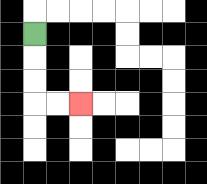{'start': '[1, 1]', 'end': '[3, 4]', 'path_directions': 'D,D,D,R,R', 'path_coordinates': '[[1, 1], [1, 2], [1, 3], [1, 4], [2, 4], [3, 4]]'}